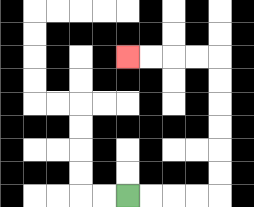{'start': '[5, 8]', 'end': '[5, 2]', 'path_directions': 'R,R,R,R,U,U,U,U,U,U,L,L,L,L', 'path_coordinates': '[[5, 8], [6, 8], [7, 8], [8, 8], [9, 8], [9, 7], [9, 6], [9, 5], [9, 4], [9, 3], [9, 2], [8, 2], [7, 2], [6, 2], [5, 2]]'}